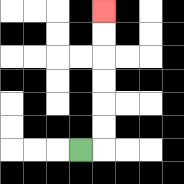{'start': '[3, 6]', 'end': '[4, 0]', 'path_directions': 'R,U,U,U,U,U,U', 'path_coordinates': '[[3, 6], [4, 6], [4, 5], [4, 4], [4, 3], [4, 2], [4, 1], [4, 0]]'}